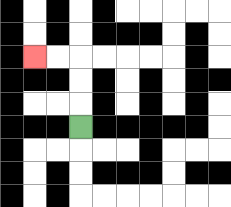{'start': '[3, 5]', 'end': '[1, 2]', 'path_directions': 'U,U,U,L,L', 'path_coordinates': '[[3, 5], [3, 4], [3, 3], [3, 2], [2, 2], [1, 2]]'}